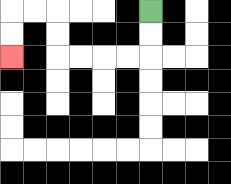{'start': '[6, 0]', 'end': '[0, 2]', 'path_directions': 'D,D,L,L,L,L,U,U,L,L,D,D', 'path_coordinates': '[[6, 0], [6, 1], [6, 2], [5, 2], [4, 2], [3, 2], [2, 2], [2, 1], [2, 0], [1, 0], [0, 0], [0, 1], [0, 2]]'}